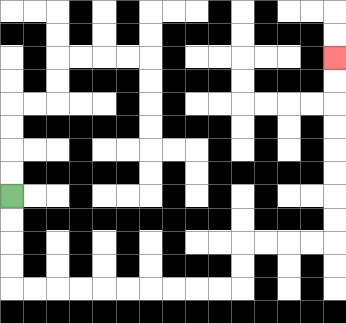{'start': '[0, 8]', 'end': '[14, 2]', 'path_directions': 'D,D,D,D,R,R,R,R,R,R,R,R,R,R,U,U,R,R,R,R,U,U,U,U,U,U,U,U', 'path_coordinates': '[[0, 8], [0, 9], [0, 10], [0, 11], [0, 12], [1, 12], [2, 12], [3, 12], [4, 12], [5, 12], [6, 12], [7, 12], [8, 12], [9, 12], [10, 12], [10, 11], [10, 10], [11, 10], [12, 10], [13, 10], [14, 10], [14, 9], [14, 8], [14, 7], [14, 6], [14, 5], [14, 4], [14, 3], [14, 2]]'}